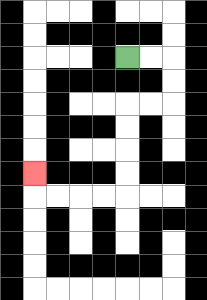{'start': '[5, 2]', 'end': '[1, 7]', 'path_directions': 'R,R,D,D,L,L,D,D,D,D,L,L,L,L,U', 'path_coordinates': '[[5, 2], [6, 2], [7, 2], [7, 3], [7, 4], [6, 4], [5, 4], [5, 5], [5, 6], [5, 7], [5, 8], [4, 8], [3, 8], [2, 8], [1, 8], [1, 7]]'}